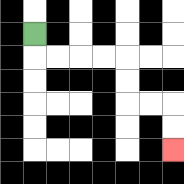{'start': '[1, 1]', 'end': '[7, 6]', 'path_directions': 'D,R,R,R,R,D,D,R,R,D,D', 'path_coordinates': '[[1, 1], [1, 2], [2, 2], [3, 2], [4, 2], [5, 2], [5, 3], [5, 4], [6, 4], [7, 4], [7, 5], [7, 6]]'}